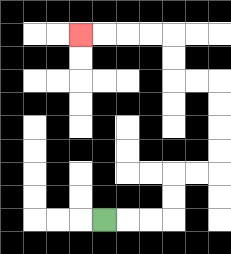{'start': '[4, 9]', 'end': '[3, 1]', 'path_directions': 'R,R,R,U,U,R,R,U,U,U,U,L,L,U,U,L,L,L,L', 'path_coordinates': '[[4, 9], [5, 9], [6, 9], [7, 9], [7, 8], [7, 7], [8, 7], [9, 7], [9, 6], [9, 5], [9, 4], [9, 3], [8, 3], [7, 3], [7, 2], [7, 1], [6, 1], [5, 1], [4, 1], [3, 1]]'}